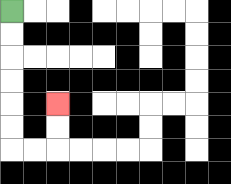{'start': '[0, 0]', 'end': '[2, 4]', 'path_directions': 'D,D,D,D,D,D,R,R,U,U', 'path_coordinates': '[[0, 0], [0, 1], [0, 2], [0, 3], [0, 4], [0, 5], [0, 6], [1, 6], [2, 6], [2, 5], [2, 4]]'}